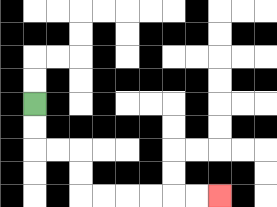{'start': '[1, 4]', 'end': '[9, 8]', 'path_directions': 'D,D,R,R,D,D,R,R,R,R,R,R', 'path_coordinates': '[[1, 4], [1, 5], [1, 6], [2, 6], [3, 6], [3, 7], [3, 8], [4, 8], [5, 8], [6, 8], [7, 8], [8, 8], [9, 8]]'}